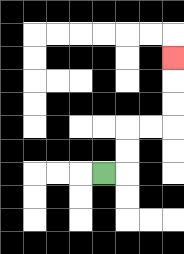{'start': '[4, 7]', 'end': '[7, 2]', 'path_directions': 'R,U,U,R,R,U,U,U', 'path_coordinates': '[[4, 7], [5, 7], [5, 6], [5, 5], [6, 5], [7, 5], [7, 4], [7, 3], [7, 2]]'}